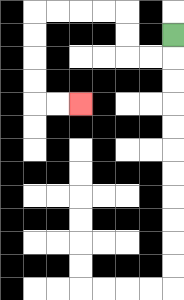{'start': '[7, 1]', 'end': '[3, 4]', 'path_directions': 'D,L,L,U,U,L,L,L,L,D,D,D,D,R,R', 'path_coordinates': '[[7, 1], [7, 2], [6, 2], [5, 2], [5, 1], [5, 0], [4, 0], [3, 0], [2, 0], [1, 0], [1, 1], [1, 2], [1, 3], [1, 4], [2, 4], [3, 4]]'}